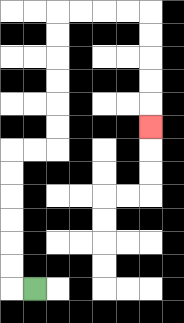{'start': '[1, 12]', 'end': '[6, 5]', 'path_directions': 'L,U,U,U,U,U,U,R,R,U,U,U,U,U,U,R,R,R,R,D,D,D,D,D', 'path_coordinates': '[[1, 12], [0, 12], [0, 11], [0, 10], [0, 9], [0, 8], [0, 7], [0, 6], [1, 6], [2, 6], [2, 5], [2, 4], [2, 3], [2, 2], [2, 1], [2, 0], [3, 0], [4, 0], [5, 0], [6, 0], [6, 1], [6, 2], [6, 3], [6, 4], [6, 5]]'}